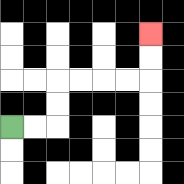{'start': '[0, 5]', 'end': '[6, 1]', 'path_directions': 'R,R,U,U,R,R,R,R,U,U', 'path_coordinates': '[[0, 5], [1, 5], [2, 5], [2, 4], [2, 3], [3, 3], [4, 3], [5, 3], [6, 3], [6, 2], [6, 1]]'}